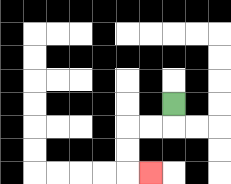{'start': '[7, 4]', 'end': '[6, 7]', 'path_directions': 'D,L,L,D,D,R', 'path_coordinates': '[[7, 4], [7, 5], [6, 5], [5, 5], [5, 6], [5, 7], [6, 7]]'}